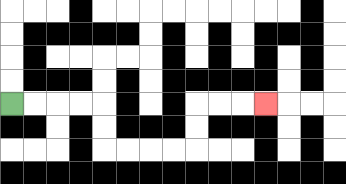{'start': '[0, 4]', 'end': '[11, 4]', 'path_directions': 'R,R,R,R,D,D,R,R,R,R,U,U,R,R,R', 'path_coordinates': '[[0, 4], [1, 4], [2, 4], [3, 4], [4, 4], [4, 5], [4, 6], [5, 6], [6, 6], [7, 6], [8, 6], [8, 5], [8, 4], [9, 4], [10, 4], [11, 4]]'}